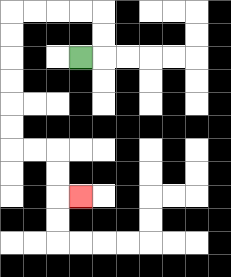{'start': '[3, 2]', 'end': '[3, 8]', 'path_directions': 'R,U,U,L,L,L,L,D,D,D,D,D,D,R,R,D,D,R', 'path_coordinates': '[[3, 2], [4, 2], [4, 1], [4, 0], [3, 0], [2, 0], [1, 0], [0, 0], [0, 1], [0, 2], [0, 3], [0, 4], [0, 5], [0, 6], [1, 6], [2, 6], [2, 7], [2, 8], [3, 8]]'}